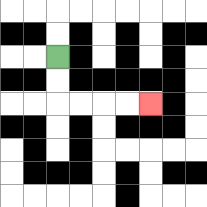{'start': '[2, 2]', 'end': '[6, 4]', 'path_directions': 'D,D,R,R,R,R', 'path_coordinates': '[[2, 2], [2, 3], [2, 4], [3, 4], [4, 4], [5, 4], [6, 4]]'}